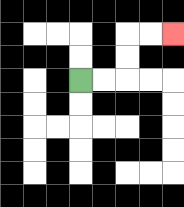{'start': '[3, 3]', 'end': '[7, 1]', 'path_directions': 'R,R,U,U,R,R', 'path_coordinates': '[[3, 3], [4, 3], [5, 3], [5, 2], [5, 1], [6, 1], [7, 1]]'}